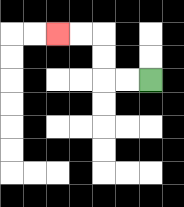{'start': '[6, 3]', 'end': '[2, 1]', 'path_directions': 'L,L,U,U,L,L', 'path_coordinates': '[[6, 3], [5, 3], [4, 3], [4, 2], [4, 1], [3, 1], [2, 1]]'}